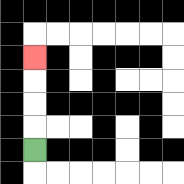{'start': '[1, 6]', 'end': '[1, 2]', 'path_directions': 'U,U,U,U', 'path_coordinates': '[[1, 6], [1, 5], [1, 4], [1, 3], [1, 2]]'}